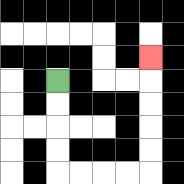{'start': '[2, 3]', 'end': '[6, 2]', 'path_directions': 'D,D,D,D,R,R,R,R,U,U,U,U,U', 'path_coordinates': '[[2, 3], [2, 4], [2, 5], [2, 6], [2, 7], [3, 7], [4, 7], [5, 7], [6, 7], [6, 6], [6, 5], [6, 4], [6, 3], [6, 2]]'}